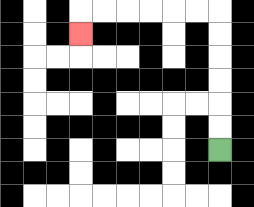{'start': '[9, 6]', 'end': '[3, 1]', 'path_directions': 'U,U,U,U,U,U,L,L,L,L,L,L,D', 'path_coordinates': '[[9, 6], [9, 5], [9, 4], [9, 3], [9, 2], [9, 1], [9, 0], [8, 0], [7, 0], [6, 0], [5, 0], [4, 0], [3, 0], [3, 1]]'}